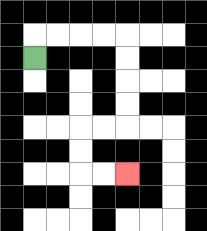{'start': '[1, 2]', 'end': '[5, 7]', 'path_directions': 'U,R,R,R,R,D,D,D,D,L,L,D,D,R,R', 'path_coordinates': '[[1, 2], [1, 1], [2, 1], [3, 1], [4, 1], [5, 1], [5, 2], [5, 3], [5, 4], [5, 5], [4, 5], [3, 5], [3, 6], [3, 7], [4, 7], [5, 7]]'}